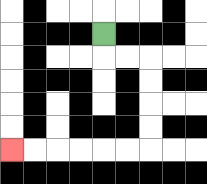{'start': '[4, 1]', 'end': '[0, 6]', 'path_directions': 'D,R,R,D,D,D,D,L,L,L,L,L,L', 'path_coordinates': '[[4, 1], [4, 2], [5, 2], [6, 2], [6, 3], [6, 4], [6, 5], [6, 6], [5, 6], [4, 6], [3, 6], [2, 6], [1, 6], [0, 6]]'}